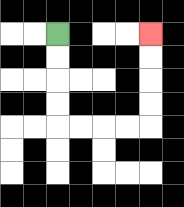{'start': '[2, 1]', 'end': '[6, 1]', 'path_directions': 'D,D,D,D,R,R,R,R,U,U,U,U', 'path_coordinates': '[[2, 1], [2, 2], [2, 3], [2, 4], [2, 5], [3, 5], [4, 5], [5, 5], [6, 5], [6, 4], [6, 3], [6, 2], [6, 1]]'}